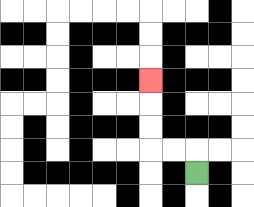{'start': '[8, 7]', 'end': '[6, 3]', 'path_directions': 'U,L,L,U,U,U', 'path_coordinates': '[[8, 7], [8, 6], [7, 6], [6, 6], [6, 5], [6, 4], [6, 3]]'}